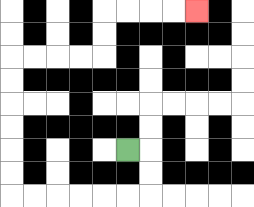{'start': '[5, 6]', 'end': '[8, 0]', 'path_directions': 'R,D,D,L,L,L,L,L,L,U,U,U,U,U,U,R,R,R,R,U,U,R,R,R,R', 'path_coordinates': '[[5, 6], [6, 6], [6, 7], [6, 8], [5, 8], [4, 8], [3, 8], [2, 8], [1, 8], [0, 8], [0, 7], [0, 6], [0, 5], [0, 4], [0, 3], [0, 2], [1, 2], [2, 2], [3, 2], [4, 2], [4, 1], [4, 0], [5, 0], [6, 0], [7, 0], [8, 0]]'}